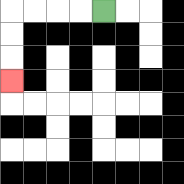{'start': '[4, 0]', 'end': '[0, 3]', 'path_directions': 'L,L,L,L,D,D,D', 'path_coordinates': '[[4, 0], [3, 0], [2, 0], [1, 0], [0, 0], [0, 1], [0, 2], [0, 3]]'}